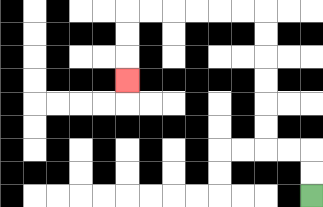{'start': '[13, 8]', 'end': '[5, 3]', 'path_directions': 'U,U,L,L,U,U,U,U,U,U,L,L,L,L,L,L,D,D,D', 'path_coordinates': '[[13, 8], [13, 7], [13, 6], [12, 6], [11, 6], [11, 5], [11, 4], [11, 3], [11, 2], [11, 1], [11, 0], [10, 0], [9, 0], [8, 0], [7, 0], [6, 0], [5, 0], [5, 1], [5, 2], [5, 3]]'}